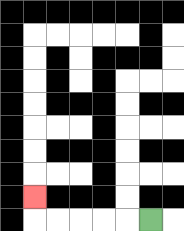{'start': '[6, 9]', 'end': '[1, 8]', 'path_directions': 'L,L,L,L,L,U', 'path_coordinates': '[[6, 9], [5, 9], [4, 9], [3, 9], [2, 9], [1, 9], [1, 8]]'}